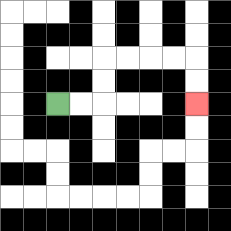{'start': '[2, 4]', 'end': '[8, 4]', 'path_directions': 'R,R,U,U,R,R,R,R,D,D', 'path_coordinates': '[[2, 4], [3, 4], [4, 4], [4, 3], [4, 2], [5, 2], [6, 2], [7, 2], [8, 2], [8, 3], [8, 4]]'}